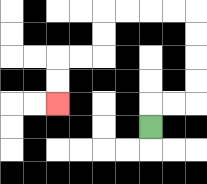{'start': '[6, 5]', 'end': '[2, 4]', 'path_directions': 'U,R,R,U,U,U,U,L,L,L,L,D,D,L,L,D,D', 'path_coordinates': '[[6, 5], [6, 4], [7, 4], [8, 4], [8, 3], [8, 2], [8, 1], [8, 0], [7, 0], [6, 0], [5, 0], [4, 0], [4, 1], [4, 2], [3, 2], [2, 2], [2, 3], [2, 4]]'}